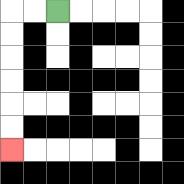{'start': '[2, 0]', 'end': '[0, 6]', 'path_directions': 'L,L,D,D,D,D,D,D', 'path_coordinates': '[[2, 0], [1, 0], [0, 0], [0, 1], [0, 2], [0, 3], [0, 4], [0, 5], [0, 6]]'}